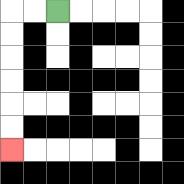{'start': '[2, 0]', 'end': '[0, 6]', 'path_directions': 'L,L,D,D,D,D,D,D', 'path_coordinates': '[[2, 0], [1, 0], [0, 0], [0, 1], [0, 2], [0, 3], [0, 4], [0, 5], [0, 6]]'}